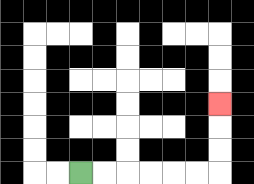{'start': '[3, 7]', 'end': '[9, 4]', 'path_directions': 'R,R,R,R,R,R,U,U,U', 'path_coordinates': '[[3, 7], [4, 7], [5, 7], [6, 7], [7, 7], [8, 7], [9, 7], [9, 6], [9, 5], [9, 4]]'}